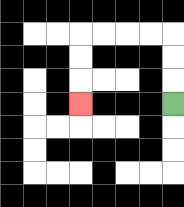{'start': '[7, 4]', 'end': '[3, 4]', 'path_directions': 'U,U,U,L,L,L,L,D,D,D', 'path_coordinates': '[[7, 4], [7, 3], [7, 2], [7, 1], [6, 1], [5, 1], [4, 1], [3, 1], [3, 2], [3, 3], [3, 4]]'}